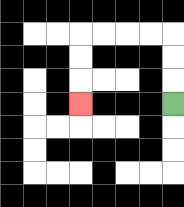{'start': '[7, 4]', 'end': '[3, 4]', 'path_directions': 'U,U,U,L,L,L,L,D,D,D', 'path_coordinates': '[[7, 4], [7, 3], [7, 2], [7, 1], [6, 1], [5, 1], [4, 1], [3, 1], [3, 2], [3, 3], [3, 4]]'}